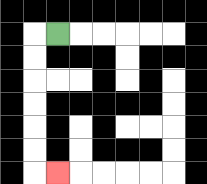{'start': '[2, 1]', 'end': '[2, 7]', 'path_directions': 'L,D,D,D,D,D,D,R', 'path_coordinates': '[[2, 1], [1, 1], [1, 2], [1, 3], [1, 4], [1, 5], [1, 6], [1, 7], [2, 7]]'}